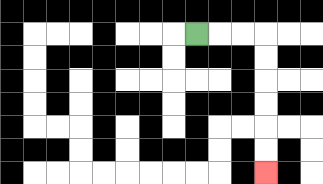{'start': '[8, 1]', 'end': '[11, 7]', 'path_directions': 'R,R,R,D,D,D,D,D,D', 'path_coordinates': '[[8, 1], [9, 1], [10, 1], [11, 1], [11, 2], [11, 3], [11, 4], [11, 5], [11, 6], [11, 7]]'}